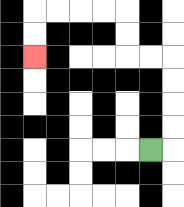{'start': '[6, 6]', 'end': '[1, 2]', 'path_directions': 'R,U,U,U,U,L,L,U,U,L,L,L,L,D,D', 'path_coordinates': '[[6, 6], [7, 6], [7, 5], [7, 4], [7, 3], [7, 2], [6, 2], [5, 2], [5, 1], [5, 0], [4, 0], [3, 0], [2, 0], [1, 0], [1, 1], [1, 2]]'}